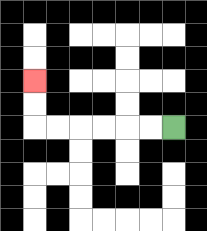{'start': '[7, 5]', 'end': '[1, 3]', 'path_directions': 'L,L,L,L,L,L,U,U', 'path_coordinates': '[[7, 5], [6, 5], [5, 5], [4, 5], [3, 5], [2, 5], [1, 5], [1, 4], [1, 3]]'}